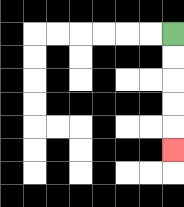{'start': '[7, 1]', 'end': '[7, 6]', 'path_directions': 'D,D,D,D,D', 'path_coordinates': '[[7, 1], [7, 2], [7, 3], [7, 4], [7, 5], [7, 6]]'}